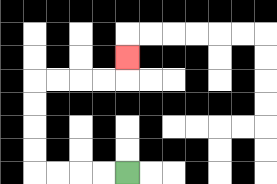{'start': '[5, 7]', 'end': '[5, 2]', 'path_directions': 'L,L,L,L,U,U,U,U,R,R,R,R,U', 'path_coordinates': '[[5, 7], [4, 7], [3, 7], [2, 7], [1, 7], [1, 6], [1, 5], [1, 4], [1, 3], [2, 3], [3, 3], [4, 3], [5, 3], [5, 2]]'}